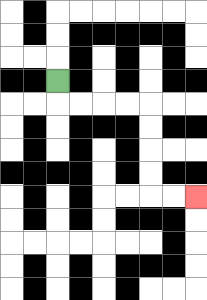{'start': '[2, 3]', 'end': '[8, 8]', 'path_directions': 'D,R,R,R,R,D,D,D,D,R,R', 'path_coordinates': '[[2, 3], [2, 4], [3, 4], [4, 4], [5, 4], [6, 4], [6, 5], [6, 6], [6, 7], [6, 8], [7, 8], [8, 8]]'}